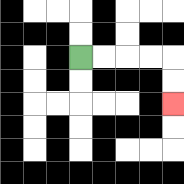{'start': '[3, 2]', 'end': '[7, 4]', 'path_directions': 'R,R,R,R,D,D', 'path_coordinates': '[[3, 2], [4, 2], [5, 2], [6, 2], [7, 2], [7, 3], [7, 4]]'}